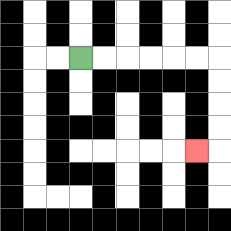{'start': '[3, 2]', 'end': '[8, 6]', 'path_directions': 'R,R,R,R,R,R,D,D,D,D,L', 'path_coordinates': '[[3, 2], [4, 2], [5, 2], [6, 2], [7, 2], [8, 2], [9, 2], [9, 3], [9, 4], [9, 5], [9, 6], [8, 6]]'}